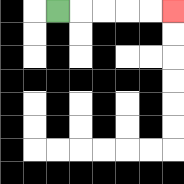{'start': '[2, 0]', 'end': '[7, 0]', 'path_directions': 'R,R,R,R,R', 'path_coordinates': '[[2, 0], [3, 0], [4, 0], [5, 0], [6, 0], [7, 0]]'}